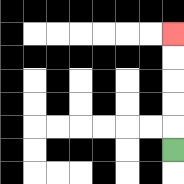{'start': '[7, 6]', 'end': '[7, 1]', 'path_directions': 'U,U,U,U,U', 'path_coordinates': '[[7, 6], [7, 5], [7, 4], [7, 3], [7, 2], [7, 1]]'}